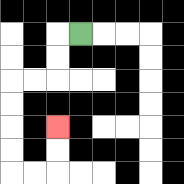{'start': '[3, 1]', 'end': '[2, 5]', 'path_directions': 'L,D,D,L,L,D,D,D,D,R,R,U,U', 'path_coordinates': '[[3, 1], [2, 1], [2, 2], [2, 3], [1, 3], [0, 3], [0, 4], [0, 5], [0, 6], [0, 7], [1, 7], [2, 7], [2, 6], [2, 5]]'}